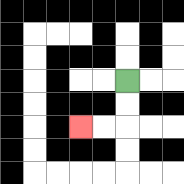{'start': '[5, 3]', 'end': '[3, 5]', 'path_directions': 'D,D,L,L', 'path_coordinates': '[[5, 3], [5, 4], [5, 5], [4, 5], [3, 5]]'}